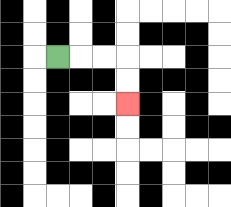{'start': '[2, 2]', 'end': '[5, 4]', 'path_directions': 'R,R,R,D,D', 'path_coordinates': '[[2, 2], [3, 2], [4, 2], [5, 2], [5, 3], [5, 4]]'}